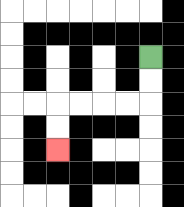{'start': '[6, 2]', 'end': '[2, 6]', 'path_directions': 'D,D,L,L,L,L,D,D', 'path_coordinates': '[[6, 2], [6, 3], [6, 4], [5, 4], [4, 4], [3, 4], [2, 4], [2, 5], [2, 6]]'}